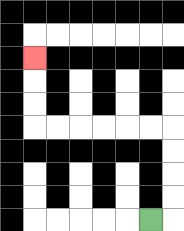{'start': '[6, 9]', 'end': '[1, 2]', 'path_directions': 'R,U,U,U,U,L,L,L,L,L,L,U,U,U', 'path_coordinates': '[[6, 9], [7, 9], [7, 8], [7, 7], [7, 6], [7, 5], [6, 5], [5, 5], [4, 5], [3, 5], [2, 5], [1, 5], [1, 4], [1, 3], [1, 2]]'}